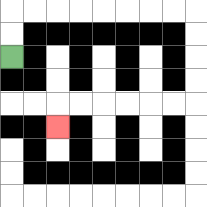{'start': '[0, 2]', 'end': '[2, 5]', 'path_directions': 'U,U,R,R,R,R,R,R,R,R,D,D,D,D,L,L,L,L,L,L,D', 'path_coordinates': '[[0, 2], [0, 1], [0, 0], [1, 0], [2, 0], [3, 0], [4, 0], [5, 0], [6, 0], [7, 0], [8, 0], [8, 1], [8, 2], [8, 3], [8, 4], [7, 4], [6, 4], [5, 4], [4, 4], [3, 4], [2, 4], [2, 5]]'}